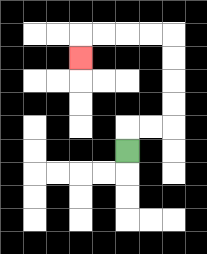{'start': '[5, 6]', 'end': '[3, 2]', 'path_directions': 'U,R,R,U,U,U,U,L,L,L,L,D', 'path_coordinates': '[[5, 6], [5, 5], [6, 5], [7, 5], [7, 4], [7, 3], [7, 2], [7, 1], [6, 1], [5, 1], [4, 1], [3, 1], [3, 2]]'}